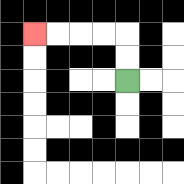{'start': '[5, 3]', 'end': '[1, 1]', 'path_directions': 'U,U,L,L,L,L', 'path_coordinates': '[[5, 3], [5, 2], [5, 1], [4, 1], [3, 1], [2, 1], [1, 1]]'}